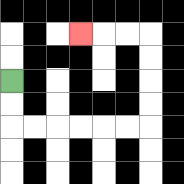{'start': '[0, 3]', 'end': '[3, 1]', 'path_directions': 'D,D,R,R,R,R,R,R,U,U,U,U,L,L,L', 'path_coordinates': '[[0, 3], [0, 4], [0, 5], [1, 5], [2, 5], [3, 5], [4, 5], [5, 5], [6, 5], [6, 4], [6, 3], [6, 2], [6, 1], [5, 1], [4, 1], [3, 1]]'}